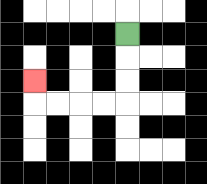{'start': '[5, 1]', 'end': '[1, 3]', 'path_directions': 'D,D,D,L,L,L,L,U', 'path_coordinates': '[[5, 1], [5, 2], [5, 3], [5, 4], [4, 4], [3, 4], [2, 4], [1, 4], [1, 3]]'}